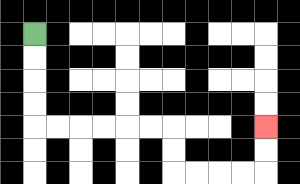{'start': '[1, 1]', 'end': '[11, 5]', 'path_directions': 'D,D,D,D,R,R,R,R,R,R,D,D,R,R,R,R,U,U', 'path_coordinates': '[[1, 1], [1, 2], [1, 3], [1, 4], [1, 5], [2, 5], [3, 5], [4, 5], [5, 5], [6, 5], [7, 5], [7, 6], [7, 7], [8, 7], [9, 7], [10, 7], [11, 7], [11, 6], [11, 5]]'}